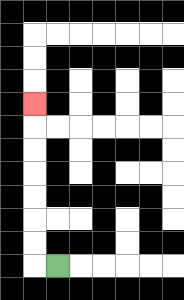{'start': '[2, 11]', 'end': '[1, 4]', 'path_directions': 'L,U,U,U,U,U,U,U', 'path_coordinates': '[[2, 11], [1, 11], [1, 10], [1, 9], [1, 8], [1, 7], [1, 6], [1, 5], [1, 4]]'}